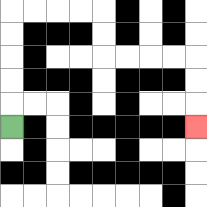{'start': '[0, 5]', 'end': '[8, 5]', 'path_directions': 'U,U,U,U,U,R,R,R,R,D,D,R,R,R,R,D,D,D', 'path_coordinates': '[[0, 5], [0, 4], [0, 3], [0, 2], [0, 1], [0, 0], [1, 0], [2, 0], [3, 0], [4, 0], [4, 1], [4, 2], [5, 2], [6, 2], [7, 2], [8, 2], [8, 3], [8, 4], [8, 5]]'}